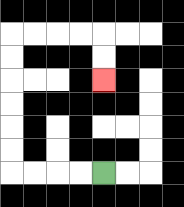{'start': '[4, 7]', 'end': '[4, 3]', 'path_directions': 'L,L,L,L,U,U,U,U,U,U,R,R,R,R,D,D', 'path_coordinates': '[[4, 7], [3, 7], [2, 7], [1, 7], [0, 7], [0, 6], [0, 5], [0, 4], [0, 3], [0, 2], [0, 1], [1, 1], [2, 1], [3, 1], [4, 1], [4, 2], [4, 3]]'}